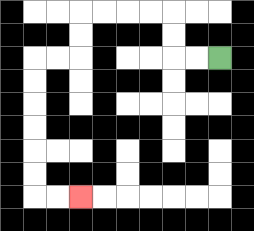{'start': '[9, 2]', 'end': '[3, 8]', 'path_directions': 'L,L,U,U,L,L,L,L,D,D,L,L,D,D,D,D,D,D,R,R', 'path_coordinates': '[[9, 2], [8, 2], [7, 2], [7, 1], [7, 0], [6, 0], [5, 0], [4, 0], [3, 0], [3, 1], [3, 2], [2, 2], [1, 2], [1, 3], [1, 4], [1, 5], [1, 6], [1, 7], [1, 8], [2, 8], [3, 8]]'}